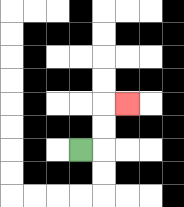{'start': '[3, 6]', 'end': '[5, 4]', 'path_directions': 'R,U,U,R', 'path_coordinates': '[[3, 6], [4, 6], [4, 5], [4, 4], [5, 4]]'}